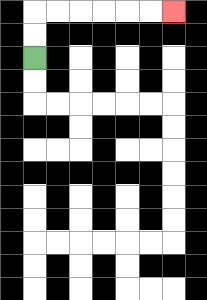{'start': '[1, 2]', 'end': '[7, 0]', 'path_directions': 'U,U,R,R,R,R,R,R', 'path_coordinates': '[[1, 2], [1, 1], [1, 0], [2, 0], [3, 0], [4, 0], [5, 0], [6, 0], [7, 0]]'}